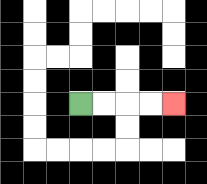{'start': '[3, 4]', 'end': '[7, 4]', 'path_directions': 'R,R,R,R', 'path_coordinates': '[[3, 4], [4, 4], [5, 4], [6, 4], [7, 4]]'}